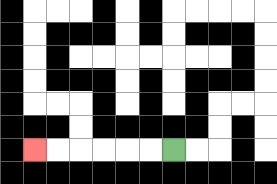{'start': '[7, 6]', 'end': '[1, 6]', 'path_directions': 'L,L,L,L,L,L', 'path_coordinates': '[[7, 6], [6, 6], [5, 6], [4, 6], [3, 6], [2, 6], [1, 6]]'}